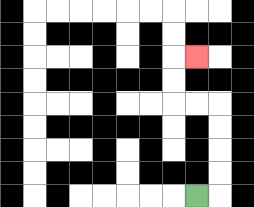{'start': '[8, 8]', 'end': '[8, 2]', 'path_directions': 'R,U,U,U,U,L,L,U,U,R', 'path_coordinates': '[[8, 8], [9, 8], [9, 7], [9, 6], [9, 5], [9, 4], [8, 4], [7, 4], [7, 3], [7, 2], [8, 2]]'}